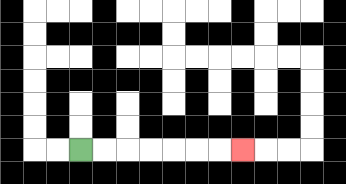{'start': '[3, 6]', 'end': '[10, 6]', 'path_directions': 'R,R,R,R,R,R,R', 'path_coordinates': '[[3, 6], [4, 6], [5, 6], [6, 6], [7, 6], [8, 6], [9, 6], [10, 6]]'}